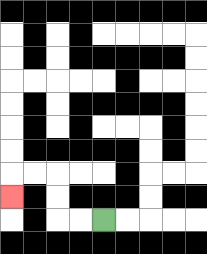{'start': '[4, 9]', 'end': '[0, 8]', 'path_directions': 'L,L,U,U,L,L,D', 'path_coordinates': '[[4, 9], [3, 9], [2, 9], [2, 8], [2, 7], [1, 7], [0, 7], [0, 8]]'}